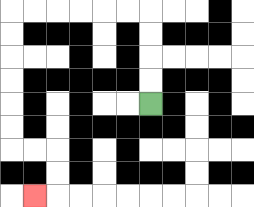{'start': '[6, 4]', 'end': '[1, 8]', 'path_directions': 'U,U,U,U,L,L,L,L,L,L,D,D,D,D,D,D,R,R,D,D,L', 'path_coordinates': '[[6, 4], [6, 3], [6, 2], [6, 1], [6, 0], [5, 0], [4, 0], [3, 0], [2, 0], [1, 0], [0, 0], [0, 1], [0, 2], [0, 3], [0, 4], [0, 5], [0, 6], [1, 6], [2, 6], [2, 7], [2, 8], [1, 8]]'}